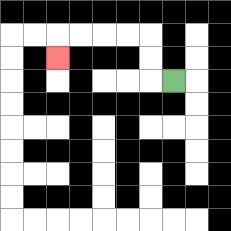{'start': '[7, 3]', 'end': '[2, 2]', 'path_directions': 'L,U,U,L,L,L,L,D', 'path_coordinates': '[[7, 3], [6, 3], [6, 2], [6, 1], [5, 1], [4, 1], [3, 1], [2, 1], [2, 2]]'}